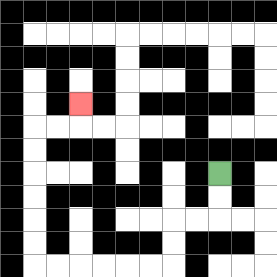{'start': '[9, 7]', 'end': '[3, 4]', 'path_directions': 'D,D,L,L,D,D,L,L,L,L,L,L,U,U,U,U,U,U,R,R,U', 'path_coordinates': '[[9, 7], [9, 8], [9, 9], [8, 9], [7, 9], [7, 10], [7, 11], [6, 11], [5, 11], [4, 11], [3, 11], [2, 11], [1, 11], [1, 10], [1, 9], [1, 8], [1, 7], [1, 6], [1, 5], [2, 5], [3, 5], [3, 4]]'}